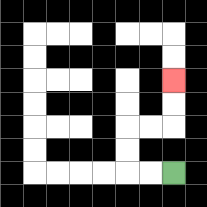{'start': '[7, 7]', 'end': '[7, 3]', 'path_directions': 'L,L,U,U,R,R,U,U', 'path_coordinates': '[[7, 7], [6, 7], [5, 7], [5, 6], [5, 5], [6, 5], [7, 5], [7, 4], [7, 3]]'}